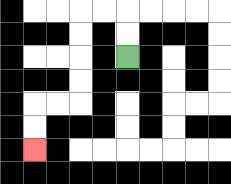{'start': '[5, 2]', 'end': '[1, 6]', 'path_directions': 'U,U,L,L,D,D,D,D,L,L,D,D', 'path_coordinates': '[[5, 2], [5, 1], [5, 0], [4, 0], [3, 0], [3, 1], [3, 2], [3, 3], [3, 4], [2, 4], [1, 4], [1, 5], [1, 6]]'}